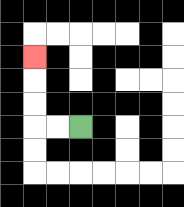{'start': '[3, 5]', 'end': '[1, 2]', 'path_directions': 'L,L,U,U,U', 'path_coordinates': '[[3, 5], [2, 5], [1, 5], [1, 4], [1, 3], [1, 2]]'}